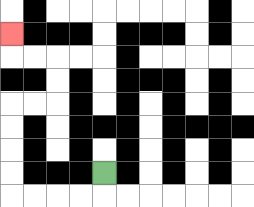{'start': '[4, 7]', 'end': '[0, 1]', 'path_directions': 'D,L,L,L,L,U,U,U,U,R,R,U,U,L,L,U', 'path_coordinates': '[[4, 7], [4, 8], [3, 8], [2, 8], [1, 8], [0, 8], [0, 7], [0, 6], [0, 5], [0, 4], [1, 4], [2, 4], [2, 3], [2, 2], [1, 2], [0, 2], [0, 1]]'}